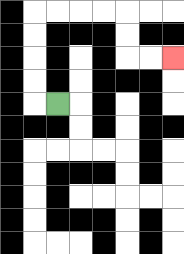{'start': '[2, 4]', 'end': '[7, 2]', 'path_directions': 'L,U,U,U,U,R,R,R,R,D,D,R,R', 'path_coordinates': '[[2, 4], [1, 4], [1, 3], [1, 2], [1, 1], [1, 0], [2, 0], [3, 0], [4, 0], [5, 0], [5, 1], [5, 2], [6, 2], [7, 2]]'}